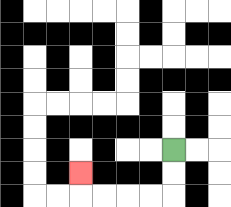{'start': '[7, 6]', 'end': '[3, 7]', 'path_directions': 'D,D,L,L,L,L,U', 'path_coordinates': '[[7, 6], [7, 7], [7, 8], [6, 8], [5, 8], [4, 8], [3, 8], [3, 7]]'}